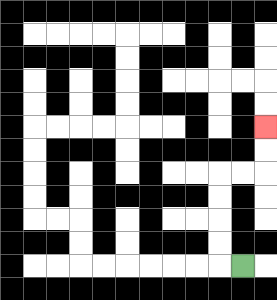{'start': '[10, 11]', 'end': '[11, 5]', 'path_directions': 'L,U,U,U,U,R,R,U,U', 'path_coordinates': '[[10, 11], [9, 11], [9, 10], [9, 9], [9, 8], [9, 7], [10, 7], [11, 7], [11, 6], [11, 5]]'}